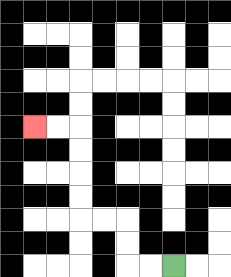{'start': '[7, 11]', 'end': '[1, 5]', 'path_directions': 'L,L,U,U,L,L,U,U,U,U,L,L', 'path_coordinates': '[[7, 11], [6, 11], [5, 11], [5, 10], [5, 9], [4, 9], [3, 9], [3, 8], [3, 7], [3, 6], [3, 5], [2, 5], [1, 5]]'}